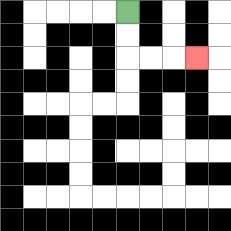{'start': '[5, 0]', 'end': '[8, 2]', 'path_directions': 'D,D,R,R,R', 'path_coordinates': '[[5, 0], [5, 1], [5, 2], [6, 2], [7, 2], [8, 2]]'}